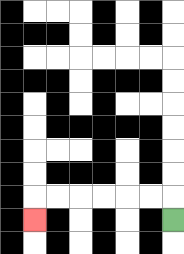{'start': '[7, 9]', 'end': '[1, 9]', 'path_directions': 'U,L,L,L,L,L,L,D', 'path_coordinates': '[[7, 9], [7, 8], [6, 8], [5, 8], [4, 8], [3, 8], [2, 8], [1, 8], [1, 9]]'}